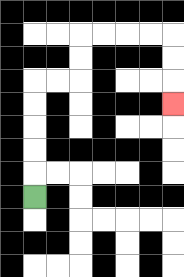{'start': '[1, 8]', 'end': '[7, 4]', 'path_directions': 'U,U,U,U,U,R,R,U,U,R,R,R,R,D,D,D', 'path_coordinates': '[[1, 8], [1, 7], [1, 6], [1, 5], [1, 4], [1, 3], [2, 3], [3, 3], [3, 2], [3, 1], [4, 1], [5, 1], [6, 1], [7, 1], [7, 2], [7, 3], [7, 4]]'}